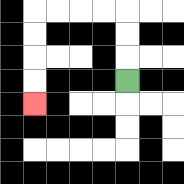{'start': '[5, 3]', 'end': '[1, 4]', 'path_directions': 'U,U,U,L,L,L,L,D,D,D,D', 'path_coordinates': '[[5, 3], [5, 2], [5, 1], [5, 0], [4, 0], [3, 0], [2, 0], [1, 0], [1, 1], [1, 2], [1, 3], [1, 4]]'}